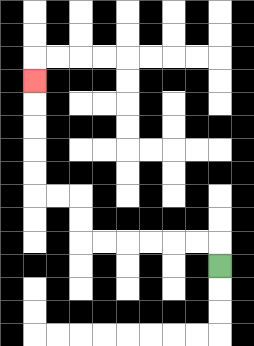{'start': '[9, 11]', 'end': '[1, 3]', 'path_directions': 'U,L,L,L,L,L,L,U,U,L,L,U,U,U,U,U', 'path_coordinates': '[[9, 11], [9, 10], [8, 10], [7, 10], [6, 10], [5, 10], [4, 10], [3, 10], [3, 9], [3, 8], [2, 8], [1, 8], [1, 7], [1, 6], [1, 5], [1, 4], [1, 3]]'}